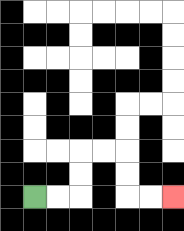{'start': '[1, 8]', 'end': '[7, 8]', 'path_directions': 'R,R,U,U,R,R,D,D,R,R', 'path_coordinates': '[[1, 8], [2, 8], [3, 8], [3, 7], [3, 6], [4, 6], [5, 6], [5, 7], [5, 8], [6, 8], [7, 8]]'}